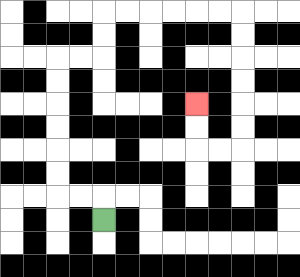{'start': '[4, 9]', 'end': '[8, 4]', 'path_directions': 'U,L,L,U,U,U,U,U,U,R,R,U,U,R,R,R,R,R,R,D,D,D,D,D,D,L,L,U,U', 'path_coordinates': '[[4, 9], [4, 8], [3, 8], [2, 8], [2, 7], [2, 6], [2, 5], [2, 4], [2, 3], [2, 2], [3, 2], [4, 2], [4, 1], [4, 0], [5, 0], [6, 0], [7, 0], [8, 0], [9, 0], [10, 0], [10, 1], [10, 2], [10, 3], [10, 4], [10, 5], [10, 6], [9, 6], [8, 6], [8, 5], [8, 4]]'}